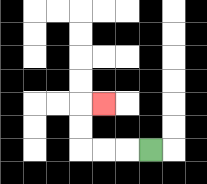{'start': '[6, 6]', 'end': '[4, 4]', 'path_directions': 'L,L,L,U,U,R', 'path_coordinates': '[[6, 6], [5, 6], [4, 6], [3, 6], [3, 5], [3, 4], [4, 4]]'}